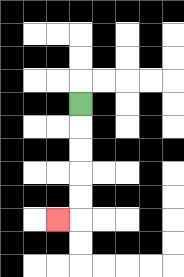{'start': '[3, 4]', 'end': '[2, 9]', 'path_directions': 'D,D,D,D,D,L', 'path_coordinates': '[[3, 4], [3, 5], [3, 6], [3, 7], [3, 8], [3, 9], [2, 9]]'}